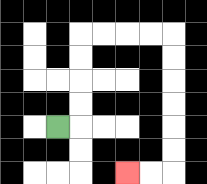{'start': '[2, 5]', 'end': '[5, 7]', 'path_directions': 'R,U,U,U,U,R,R,R,R,D,D,D,D,D,D,L,L', 'path_coordinates': '[[2, 5], [3, 5], [3, 4], [3, 3], [3, 2], [3, 1], [4, 1], [5, 1], [6, 1], [7, 1], [7, 2], [7, 3], [7, 4], [7, 5], [7, 6], [7, 7], [6, 7], [5, 7]]'}